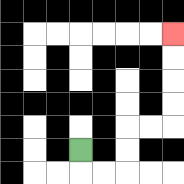{'start': '[3, 6]', 'end': '[7, 1]', 'path_directions': 'D,R,R,U,U,R,R,U,U,U,U', 'path_coordinates': '[[3, 6], [3, 7], [4, 7], [5, 7], [5, 6], [5, 5], [6, 5], [7, 5], [7, 4], [7, 3], [7, 2], [7, 1]]'}